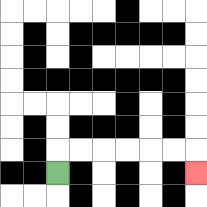{'start': '[2, 7]', 'end': '[8, 7]', 'path_directions': 'U,R,R,R,R,R,R,D', 'path_coordinates': '[[2, 7], [2, 6], [3, 6], [4, 6], [5, 6], [6, 6], [7, 6], [8, 6], [8, 7]]'}